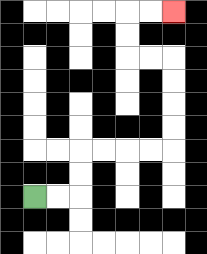{'start': '[1, 8]', 'end': '[7, 0]', 'path_directions': 'R,R,U,U,R,R,R,R,U,U,U,U,L,L,U,U,R,R', 'path_coordinates': '[[1, 8], [2, 8], [3, 8], [3, 7], [3, 6], [4, 6], [5, 6], [6, 6], [7, 6], [7, 5], [7, 4], [7, 3], [7, 2], [6, 2], [5, 2], [5, 1], [5, 0], [6, 0], [7, 0]]'}